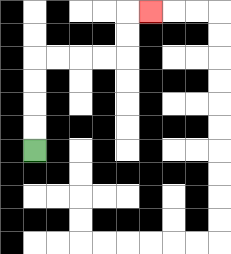{'start': '[1, 6]', 'end': '[6, 0]', 'path_directions': 'U,U,U,U,R,R,R,R,U,U,R', 'path_coordinates': '[[1, 6], [1, 5], [1, 4], [1, 3], [1, 2], [2, 2], [3, 2], [4, 2], [5, 2], [5, 1], [5, 0], [6, 0]]'}